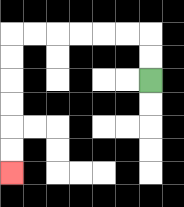{'start': '[6, 3]', 'end': '[0, 7]', 'path_directions': 'U,U,L,L,L,L,L,L,D,D,D,D,D,D', 'path_coordinates': '[[6, 3], [6, 2], [6, 1], [5, 1], [4, 1], [3, 1], [2, 1], [1, 1], [0, 1], [0, 2], [0, 3], [0, 4], [0, 5], [0, 6], [0, 7]]'}